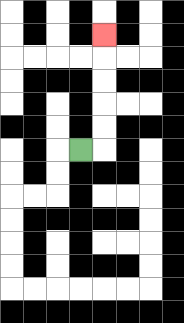{'start': '[3, 6]', 'end': '[4, 1]', 'path_directions': 'R,U,U,U,U,U', 'path_coordinates': '[[3, 6], [4, 6], [4, 5], [4, 4], [4, 3], [4, 2], [4, 1]]'}